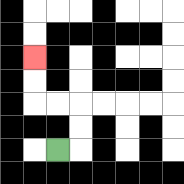{'start': '[2, 6]', 'end': '[1, 2]', 'path_directions': 'R,U,U,L,L,U,U', 'path_coordinates': '[[2, 6], [3, 6], [3, 5], [3, 4], [2, 4], [1, 4], [1, 3], [1, 2]]'}